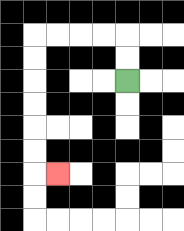{'start': '[5, 3]', 'end': '[2, 7]', 'path_directions': 'U,U,L,L,L,L,D,D,D,D,D,D,R', 'path_coordinates': '[[5, 3], [5, 2], [5, 1], [4, 1], [3, 1], [2, 1], [1, 1], [1, 2], [1, 3], [1, 4], [1, 5], [1, 6], [1, 7], [2, 7]]'}